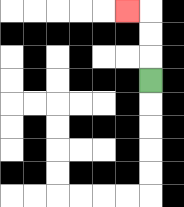{'start': '[6, 3]', 'end': '[5, 0]', 'path_directions': 'U,U,U,L', 'path_coordinates': '[[6, 3], [6, 2], [6, 1], [6, 0], [5, 0]]'}